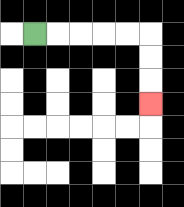{'start': '[1, 1]', 'end': '[6, 4]', 'path_directions': 'R,R,R,R,R,D,D,D', 'path_coordinates': '[[1, 1], [2, 1], [3, 1], [4, 1], [5, 1], [6, 1], [6, 2], [6, 3], [6, 4]]'}